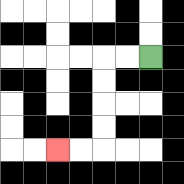{'start': '[6, 2]', 'end': '[2, 6]', 'path_directions': 'L,L,D,D,D,D,L,L', 'path_coordinates': '[[6, 2], [5, 2], [4, 2], [4, 3], [4, 4], [4, 5], [4, 6], [3, 6], [2, 6]]'}